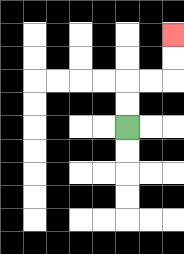{'start': '[5, 5]', 'end': '[7, 1]', 'path_directions': 'U,U,R,R,U,U', 'path_coordinates': '[[5, 5], [5, 4], [5, 3], [6, 3], [7, 3], [7, 2], [7, 1]]'}